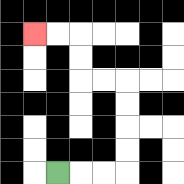{'start': '[2, 7]', 'end': '[1, 1]', 'path_directions': 'R,R,R,U,U,U,U,L,L,U,U,L,L', 'path_coordinates': '[[2, 7], [3, 7], [4, 7], [5, 7], [5, 6], [5, 5], [5, 4], [5, 3], [4, 3], [3, 3], [3, 2], [3, 1], [2, 1], [1, 1]]'}